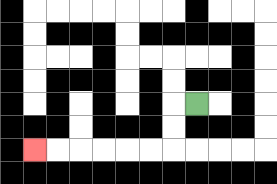{'start': '[8, 4]', 'end': '[1, 6]', 'path_directions': 'L,D,D,L,L,L,L,L,L', 'path_coordinates': '[[8, 4], [7, 4], [7, 5], [7, 6], [6, 6], [5, 6], [4, 6], [3, 6], [2, 6], [1, 6]]'}